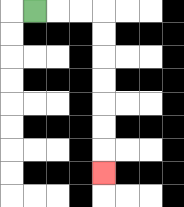{'start': '[1, 0]', 'end': '[4, 7]', 'path_directions': 'R,R,R,D,D,D,D,D,D,D', 'path_coordinates': '[[1, 0], [2, 0], [3, 0], [4, 0], [4, 1], [4, 2], [4, 3], [4, 4], [4, 5], [4, 6], [4, 7]]'}